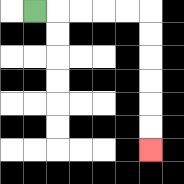{'start': '[1, 0]', 'end': '[6, 6]', 'path_directions': 'R,R,R,R,R,D,D,D,D,D,D', 'path_coordinates': '[[1, 0], [2, 0], [3, 0], [4, 0], [5, 0], [6, 0], [6, 1], [6, 2], [6, 3], [6, 4], [6, 5], [6, 6]]'}